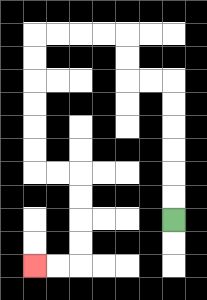{'start': '[7, 9]', 'end': '[1, 11]', 'path_directions': 'U,U,U,U,U,U,L,L,U,U,L,L,L,L,D,D,D,D,D,D,R,R,D,D,D,D,L,L', 'path_coordinates': '[[7, 9], [7, 8], [7, 7], [7, 6], [7, 5], [7, 4], [7, 3], [6, 3], [5, 3], [5, 2], [5, 1], [4, 1], [3, 1], [2, 1], [1, 1], [1, 2], [1, 3], [1, 4], [1, 5], [1, 6], [1, 7], [2, 7], [3, 7], [3, 8], [3, 9], [3, 10], [3, 11], [2, 11], [1, 11]]'}